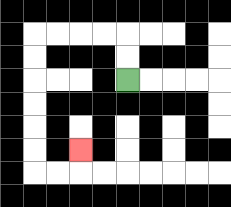{'start': '[5, 3]', 'end': '[3, 6]', 'path_directions': 'U,U,L,L,L,L,D,D,D,D,D,D,R,R,U', 'path_coordinates': '[[5, 3], [5, 2], [5, 1], [4, 1], [3, 1], [2, 1], [1, 1], [1, 2], [1, 3], [1, 4], [1, 5], [1, 6], [1, 7], [2, 7], [3, 7], [3, 6]]'}